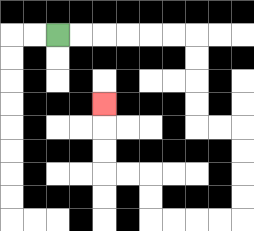{'start': '[2, 1]', 'end': '[4, 4]', 'path_directions': 'R,R,R,R,R,R,D,D,D,D,R,R,D,D,D,D,L,L,L,L,U,U,L,L,U,U,U', 'path_coordinates': '[[2, 1], [3, 1], [4, 1], [5, 1], [6, 1], [7, 1], [8, 1], [8, 2], [8, 3], [8, 4], [8, 5], [9, 5], [10, 5], [10, 6], [10, 7], [10, 8], [10, 9], [9, 9], [8, 9], [7, 9], [6, 9], [6, 8], [6, 7], [5, 7], [4, 7], [4, 6], [4, 5], [4, 4]]'}